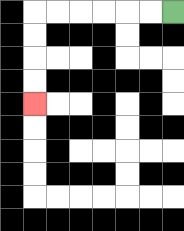{'start': '[7, 0]', 'end': '[1, 4]', 'path_directions': 'L,L,L,L,L,L,D,D,D,D', 'path_coordinates': '[[7, 0], [6, 0], [5, 0], [4, 0], [3, 0], [2, 0], [1, 0], [1, 1], [1, 2], [1, 3], [1, 4]]'}